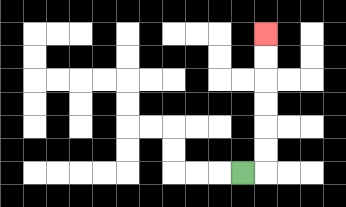{'start': '[10, 7]', 'end': '[11, 1]', 'path_directions': 'R,U,U,U,U,U,U', 'path_coordinates': '[[10, 7], [11, 7], [11, 6], [11, 5], [11, 4], [11, 3], [11, 2], [11, 1]]'}